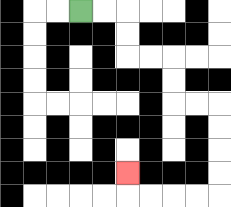{'start': '[3, 0]', 'end': '[5, 7]', 'path_directions': 'R,R,D,D,R,R,D,D,R,R,D,D,D,D,L,L,L,L,U', 'path_coordinates': '[[3, 0], [4, 0], [5, 0], [5, 1], [5, 2], [6, 2], [7, 2], [7, 3], [7, 4], [8, 4], [9, 4], [9, 5], [9, 6], [9, 7], [9, 8], [8, 8], [7, 8], [6, 8], [5, 8], [5, 7]]'}